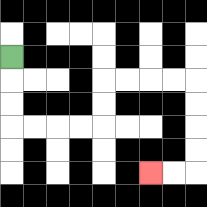{'start': '[0, 2]', 'end': '[6, 7]', 'path_directions': 'D,D,D,R,R,R,R,U,U,R,R,R,R,D,D,D,D,L,L', 'path_coordinates': '[[0, 2], [0, 3], [0, 4], [0, 5], [1, 5], [2, 5], [3, 5], [4, 5], [4, 4], [4, 3], [5, 3], [6, 3], [7, 3], [8, 3], [8, 4], [8, 5], [8, 6], [8, 7], [7, 7], [6, 7]]'}